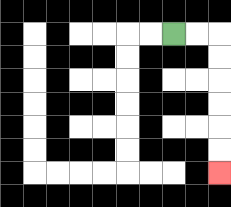{'start': '[7, 1]', 'end': '[9, 7]', 'path_directions': 'R,R,D,D,D,D,D,D', 'path_coordinates': '[[7, 1], [8, 1], [9, 1], [9, 2], [9, 3], [9, 4], [9, 5], [9, 6], [9, 7]]'}